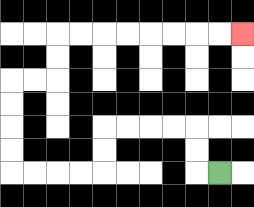{'start': '[9, 7]', 'end': '[10, 1]', 'path_directions': 'L,U,U,L,L,L,L,D,D,L,L,L,L,U,U,U,U,R,R,U,U,R,R,R,R,R,R,R,R', 'path_coordinates': '[[9, 7], [8, 7], [8, 6], [8, 5], [7, 5], [6, 5], [5, 5], [4, 5], [4, 6], [4, 7], [3, 7], [2, 7], [1, 7], [0, 7], [0, 6], [0, 5], [0, 4], [0, 3], [1, 3], [2, 3], [2, 2], [2, 1], [3, 1], [4, 1], [5, 1], [6, 1], [7, 1], [8, 1], [9, 1], [10, 1]]'}